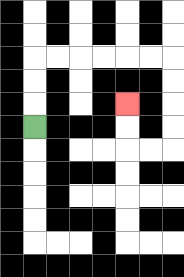{'start': '[1, 5]', 'end': '[5, 4]', 'path_directions': 'U,U,U,R,R,R,R,R,R,D,D,D,D,L,L,U,U', 'path_coordinates': '[[1, 5], [1, 4], [1, 3], [1, 2], [2, 2], [3, 2], [4, 2], [5, 2], [6, 2], [7, 2], [7, 3], [7, 4], [7, 5], [7, 6], [6, 6], [5, 6], [5, 5], [5, 4]]'}